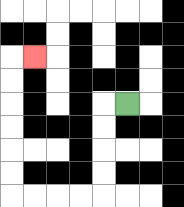{'start': '[5, 4]', 'end': '[1, 2]', 'path_directions': 'L,D,D,D,D,L,L,L,L,U,U,U,U,U,U,R', 'path_coordinates': '[[5, 4], [4, 4], [4, 5], [4, 6], [4, 7], [4, 8], [3, 8], [2, 8], [1, 8], [0, 8], [0, 7], [0, 6], [0, 5], [0, 4], [0, 3], [0, 2], [1, 2]]'}